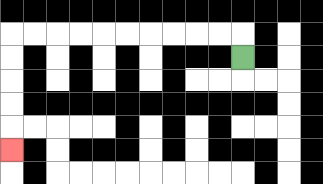{'start': '[10, 2]', 'end': '[0, 6]', 'path_directions': 'U,L,L,L,L,L,L,L,L,L,L,D,D,D,D,D', 'path_coordinates': '[[10, 2], [10, 1], [9, 1], [8, 1], [7, 1], [6, 1], [5, 1], [4, 1], [3, 1], [2, 1], [1, 1], [0, 1], [0, 2], [0, 3], [0, 4], [0, 5], [0, 6]]'}